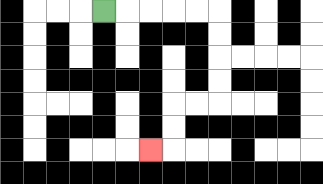{'start': '[4, 0]', 'end': '[6, 6]', 'path_directions': 'R,R,R,R,R,D,D,D,D,L,L,D,D,L', 'path_coordinates': '[[4, 0], [5, 0], [6, 0], [7, 0], [8, 0], [9, 0], [9, 1], [9, 2], [9, 3], [9, 4], [8, 4], [7, 4], [7, 5], [7, 6], [6, 6]]'}